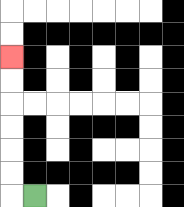{'start': '[1, 8]', 'end': '[0, 2]', 'path_directions': 'L,U,U,U,U,U,U', 'path_coordinates': '[[1, 8], [0, 8], [0, 7], [0, 6], [0, 5], [0, 4], [0, 3], [0, 2]]'}